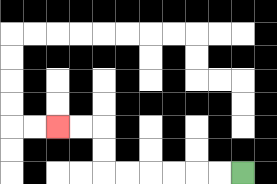{'start': '[10, 7]', 'end': '[2, 5]', 'path_directions': 'L,L,L,L,L,L,U,U,L,L', 'path_coordinates': '[[10, 7], [9, 7], [8, 7], [7, 7], [6, 7], [5, 7], [4, 7], [4, 6], [4, 5], [3, 5], [2, 5]]'}